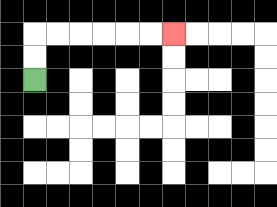{'start': '[1, 3]', 'end': '[7, 1]', 'path_directions': 'U,U,R,R,R,R,R,R', 'path_coordinates': '[[1, 3], [1, 2], [1, 1], [2, 1], [3, 1], [4, 1], [5, 1], [6, 1], [7, 1]]'}